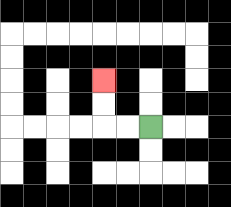{'start': '[6, 5]', 'end': '[4, 3]', 'path_directions': 'L,L,U,U', 'path_coordinates': '[[6, 5], [5, 5], [4, 5], [4, 4], [4, 3]]'}